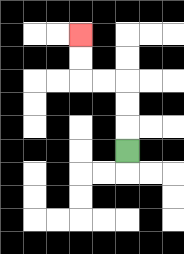{'start': '[5, 6]', 'end': '[3, 1]', 'path_directions': 'U,U,U,L,L,U,U', 'path_coordinates': '[[5, 6], [5, 5], [5, 4], [5, 3], [4, 3], [3, 3], [3, 2], [3, 1]]'}